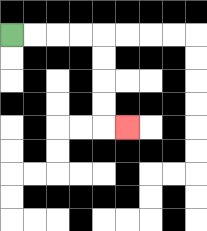{'start': '[0, 1]', 'end': '[5, 5]', 'path_directions': 'R,R,R,R,D,D,D,D,R', 'path_coordinates': '[[0, 1], [1, 1], [2, 1], [3, 1], [4, 1], [4, 2], [4, 3], [4, 4], [4, 5], [5, 5]]'}